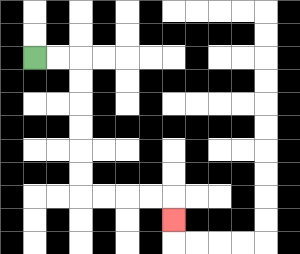{'start': '[1, 2]', 'end': '[7, 9]', 'path_directions': 'R,R,D,D,D,D,D,D,R,R,R,R,D', 'path_coordinates': '[[1, 2], [2, 2], [3, 2], [3, 3], [3, 4], [3, 5], [3, 6], [3, 7], [3, 8], [4, 8], [5, 8], [6, 8], [7, 8], [7, 9]]'}